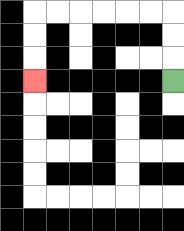{'start': '[7, 3]', 'end': '[1, 3]', 'path_directions': 'U,U,U,L,L,L,L,L,L,D,D,D', 'path_coordinates': '[[7, 3], [7, 2], [7, 1], [7, 0], [6, 0], [5, 0], [4, 0], [3, 0], [2, 0], [1, 0], [1, 1], [1, 2], [1, 3]]'}